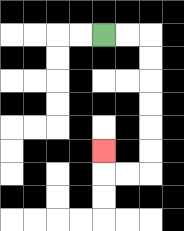{'start': '[4, 1]', 'end': '[4, 6]', 'path_directions': 'R,R,D,D,D,D,D,D,L,L,U', 'path_coordinates': '[[4, 1], [5, 1], [6, 1], [6, 2], [6, 3], [6, 4], [6, 5], [6, 6], [6, 7], [5, 7], [4, 7], [4, 6]]'}